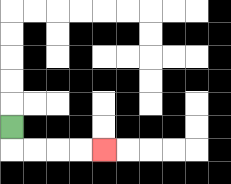{'start': '[0, 5]', 'end': '[4, 6]', 'path_directions': 'D,R,R,R,R', 'path_coordinates': '[[0, 5], [0, 6], [1, 6], [2, 6], [3, 6], [4, 6]]'}